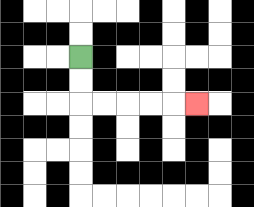{'start': '[3, 2]', 'end': '[8, 4]', 'path_directions': 'D,D,R,R,R,R,R', 'path_coordinates': '[[3, 2], [3, 3], [3, 4], [4, 4], [5, 4], [6, 4], [7, 4], [8, 4]]'}